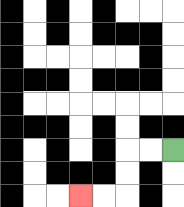{'start': '[7, 6]', 'end': '[3, 8]', 'path_directions': 'L,L,D,D,L,L', 'path_coordinates': '[[7, 6], [6, 6], [5, 6], [5, 7], [5, 8], [4, 8], [3, 8]]'}